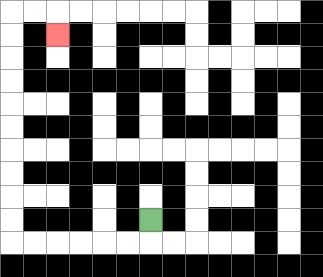{'start': '[6, 9]', 'end': '[2, 1]', 'path_directions': 'D,L,L,L,L,L,L,U,U,U,U,U,U,U,U,U,U,R,R,D', 'path_coordinates': '[[6, 9], [6, 10], [5, 10], [4, 10], [3, 10], [2, 10], [1, 10], [0, 10], [0, 9], [0, 8], [0, 7], [0, 6], [0, 5], [0, 4], [0, 3], [0, 2], [0, 1], [0, 0], [1, 0], [2, 0], [2, 1]]'}